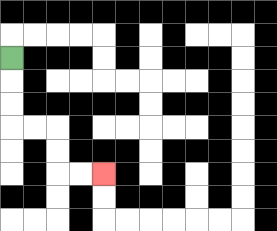{'start': '[0, 2]', 'end': '[4, 7]', 'path_directions': 'D,D,D,R,R,D,D,R,R', 'path_coordinates': '[[0, 2], [0, 3], [0, 4], [0, 5], [1, 5], [2, 5], [2, 6], [2, 7], [3, 7], [4, 7]]'}